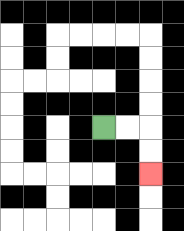{'start': '[4, 5]', 'end': '[6, 7]', 'path_directions': 'R,R,D,D', 'path_coordinates': '[[4, 5], [5, 5], [6, 5], [6, 6], [6, 7]]'}